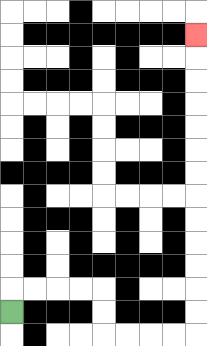{'start': '[0, 13]', 'end': '[8, 1]', 'path_directions': 'U,R,R,R,R,D,D,R,R,R,R,U,U,U,U,U,U,U,U,U,U,U,U,U', 'path_coordinates': '[[0, 13], [0, 12], [1, 12], [2, 12], [3, 12], [4, 12], [4, 13], [4, 14], [5, 14], [6, 14], [7, 14], [8, 14], [8, 13], [8, 12], [8, 11], [8, 10], [8, 9], [8, 8], [8, 7], [8, 6], [8, 5], [8, 4], [8, 3], [8, 2], [8, 1]]'}